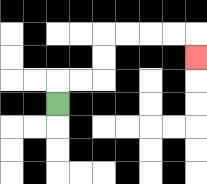{'start': '[2, 4]', 'end': '[8, 2]', 'path_directions': 'U,R,R,U,U,R,R,R,R,D', 'path_coordinates': '[[2, 4], [2, 3], [3, 3], [4, 3], [4, 2], [4, 1], [5, 1], [6, 1], [7, 1], [8, 1], [8, 2]]'}